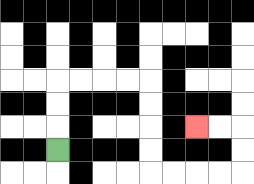{'start': '[2, 6]', 'end': '[8, 5]', 'path_directions': 'U,U,U,R,R,R,R,D,D,D,D,R,R,R,R,U,U,L,L', 'path_coordinates': '[[2, 6], [2, 5], [2, 4], [2, 3], [3, 3], [4, 3], [5, 3], [6, 3], [6, 4], [6, 5], [6, 6], [6, 7], [7, 7], [8, 7], [9, 7], [10, 7], [10, 6], [10, 5], [9, 5], [8, 5]]'}